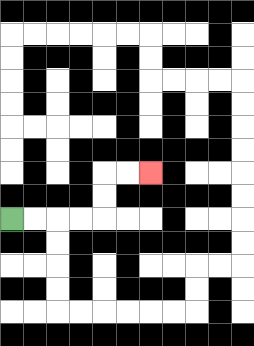{'start': '[0, 9]', 'end': '[6, 7]', 'path_directions': 'R,R,R,R,U,U,R,R', 'path_coordinates': '[[0, 9], [1, 9], [2, 9], [3, 9], [4, 9], [4, 8], [4, 7], [5, 7], [6, 7]]'}